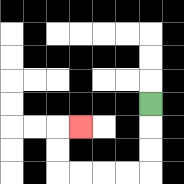{'start': '[6, 4]', 'end': '[3, 5]', 'path_directions': 'D,D,D,L,L,L,L,U,U,R', 'path_coordinates': '[[6, 4], [6, 5], [6, 6], [6, 7], [5, 7], [4, 7], [3, 7], [2, 7], [2, 6], [2, 5], [3, 5]]'}